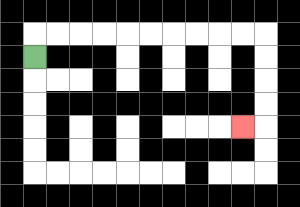{'start': '[1, 2]', 'end': '[10, 5]', 'path_directions': 'U,R,R,R,R,R,R,R,R,R,R,D,D,D,D,L', 'path_coordinates': '[[1, 2], [1, 1], [2, 1], [3, 1], [4, 1], [5, 1], [6, 1], [7, 1], [8, 1], [9, 1], [10, 1], [11, 1], [11, 2], [11, 3], [11, 4], [11, 5], [10, 5]]'}